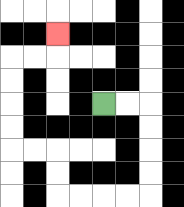{'start': '[4, 4]', 'end': '[2, 1]', 'path_directions': 'R,R,D,D,D,D,L,L,L,L,U,U,L,L,U,U,U,U,R,R,U', 'path_coordinates': '[[4, 4], [5, 4], [6, 4], [6, 5], [6, 6], [6, 7], [6, 8], [5, 8], [4, 8], [3, 8], [2, 8], [2, 7], [2, 6], [1, 6], [0, 6], [0, 5], [0, 4], [0, 3], [0, 2], [1, 2], [2, 2], [2, 1]]'}